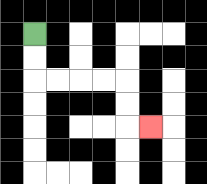{'start': '[1, 1]', 'end': '[6, 5]', 'path_directions': 'D,D,R,R,R,R,D,D,R', 'path_coordinates': '[[1, 1], [1, 2], [1, 3], [2, 3], [3, 3], [4, 3], [5, 3], [5, 4], [5, 5], [6, 5]]'}